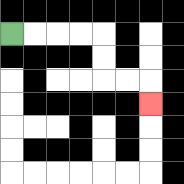{'start': '[0, 1]', 'end': '[6, 4]', 'path_directions': 'R,R,R,R,D,D,R,R,D', 'path_coordinates': '[[0, 1], [1, 1], [2, 1], [3, 1], [4, 1], [4, 2], [4, 3], [5, 3], [6, 3], [6, 4]]'}